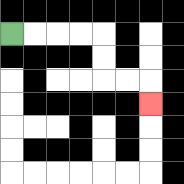{'start': '[0, 1]', 'end': '[6, 4]', 'path_directions': 'R,R,R,R,D,D,R,R,D', 'path_coordinates': '[[0, 1], [1, 1], [2, 1], [3, 1], [4, 1], [4, 2], [4, 3], [5, 3], [6, 3], [6, 4]]'}